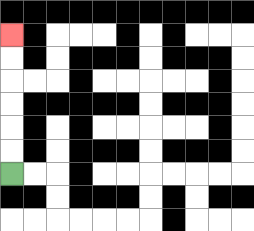{'start': '[0, 7]', 'end': '[0, 1]', 'path_directions': 'U,U,U,U,U,U', 'path_coordinates': '[[0, 7], [0, 6], [0, 5], [0, 4], [0, 3], [0, 2], [0, 1]]'}